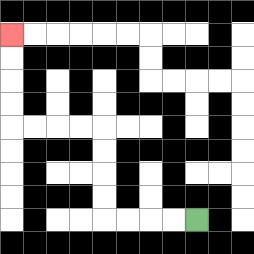{'start': '[8, 9]', 'end': '[0, 1]', 'path_directions': 'L,L,L,L,U,U,U,U,L,L,L,L,U,U,U,U', 'path_coordinates': '[[8, 9], [7, 9], [6, 9], [5, 9], [4, 9], [4, 8], [4, 7], [4, 6], [4, 5], [3, 5], [2, 5], [1, 5], [0, 5], [0, 4], [0, 3], [0, 2], [0, 1]]'}